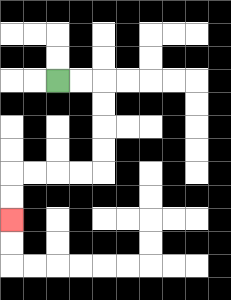{'start': '[2, 3]', 'end': '[0, 9]', 'path_directions': 'R,R,D,D,D,D,L,L,L,L,D,D', 'path_coordinates': '[[2, 3], [3, 3], [4, 3], [4, 4], [4, 5], [4, 6], [4, 7], [3, 7], [2, 7], [1, 7], [0, 7], [0, 8], [0, 9]]'}